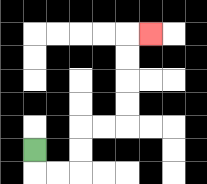{'start': '[1, 6]', 'end': '[6, 1]', 'path_directions': 'D,R,R,U,U,R,R,U,U,U,U,R', 'path_coordinates': '[[1, 6], [1, 7], [2, 7], [3, 7], [3, 6], [3, 5], [4, 5], [5, 5], [5, 4], [5, 3], [5, 2], [5, 1], [6, 1]]'}